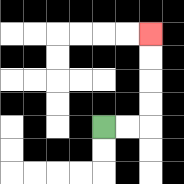{'start': '[4, 5]', 'end': '[6, 1]', 'path_directions': 'R,R,U,U,U,U', 'path_coordinates': '[[4, 5], [5, 5], [6, 5], [6, 4], [6, 3], [6, 2], [6, 1]]'}